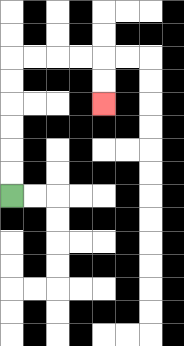{'start': '[0, 8]', 'end': '[4, 4]', 'path_directions': 'U,U,U,U,U,U,R,R,R,R,D,D', 'path_coordinates': '[[0, 8], [0, 7], [0, 6], [0, 5], [0, 4], [0, 3], [0, 2], [1, 2], [2, 2], [3, 2], [4, 2], [4, 3], [4, 4]]'}